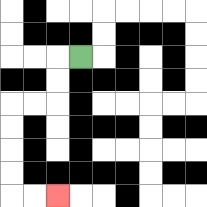{'start': '[3, 2]', 'end': '[2, 8]', 'path_directions': 'L,D,D,L,L,D,D,D,D,R,R', 'path_coordinates': '[[3, 2], [2, 2], [2, 3], [2, 4], [1, 4], [0, 4], [0, 5], [0, 6], [0, 7], [0, 8], [1, 8], [2, 8]]'}